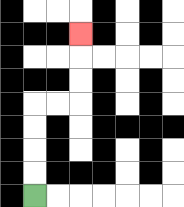{'start': '[1, 8]', 'end': '[3, 1]', 'path_directions': 'U,U,U,U,R,R,U,U,U', 'path_coordinates': '[[1, 8], [1, 7], [1, 6], [1, 5], [1, 4], [2, 4], [3, 4], [3, 3], [3, 2], [3, 1]]'}